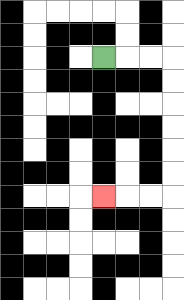{'start': '[4, 2]', 'end': '[4, 8]', 'path_directions': 'R,R,R,D,D,D,D,D,D,L,L,L', 'path_coordinates': '[[4, 2], [5, 2], [6, 2], [7, 2], [7, 3], [7, 4], [7, 5], [7, 6], [7, 7], [7, 8], [6, 8], [5, 8], [4, 8]]'}